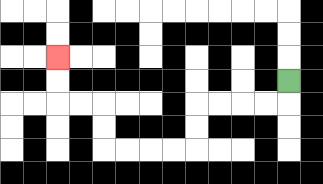{'start': '[12, 3]', 'end': '[2, 2]', 'path_directions': 'D,L,L,L,L,D,D,L,L,L,L,U,U,L,L,U,U', 'path_coordinates': '[[12, 3], [12, 4], [11, 4], [10, 4], [9, 4], [8, 4], [8, 5], [8, 6], [7, 6], [6, 6], [5, 6], [4, 6], [4, 5], [4, 4], [3, 4], [2, 4], [2, 3], [2, 2]]'}